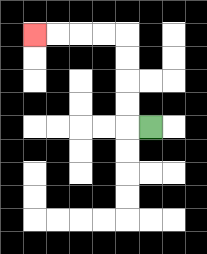{'start': '[6, 5]', 'end': '[1, 1]', 'path_directions': 'L,U,U,U,U,L,L,L,L', 'path_coordinates': '[[6, 5], [5, 5], [5, 4], [5, 3], [5, 2], [5, 1], [4, 1], [3, 1], [2, 1], [1, 1]]'}